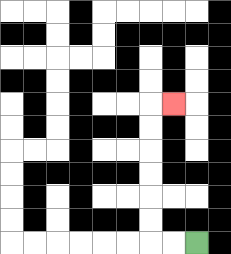{'start': '[8, 10]', 'end': '[7, 4]', 'path_directions': 'L,L,U,U,U,U,U,U,R', 'path_coordinates': '[[8, 10], [7, 10], [6, 10], [6, 9], [6, 8], [6, 7], [6, 6], [6, 5], [6, 4], [7, 4]]'}